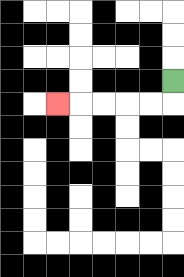{'start': '[7, 3]', 'end': '[2, 4]', 'path_directions': 'D,L,L,L,L,L', 'path_coordinates': '[[7, 3], [7, 4], [6, 4], [5, 4], [4, 4], [3, 4], [2, 4]]'}